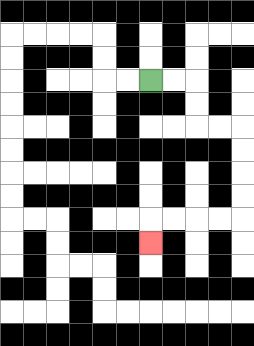{'start': '[6, 3]', 'end': '[6, 10]', 'path_directions': 'R,R,D,D,R,R,D,D,D,D,L,L,L,L,D', 'path_coordinates': '[[6, 3], [7, 3], [8, 3], [8, 4], [8, 5], [9, 5], [10, 5], [10, 6], [10, 7], [10, 8], [10, 9], [9, 9], [8, 9], [7, 9], [6, 9], [6, 10]]'}